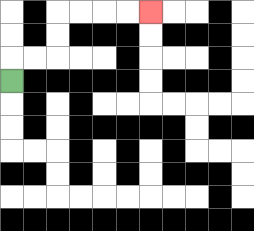{'start': '[0, 3]', 'end': '[6, 0]', 'path_directions': 'U,R,R,U,U,R,R,R,R', 'path_coordinates': '[[0, 3], [0, 2], [1, 2], [2, 2], [2, 1], [2, 0], [3, 0], [4, 0], [5, 0], [6, 0]]'}